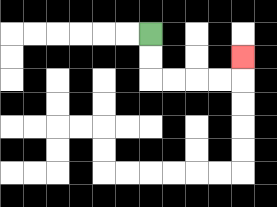{'start': '[6, 1]', 'end': '[10, 2]', 'path_directions': 'D,D,R,R,R,R,U', 'path_coordinates': '[[6, 1], [6, 2], [6, 3], [7, 3], [8, 3], [9, 3], [10, 3], [10, 2]]'}